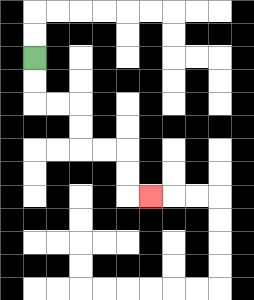{'start': '[1, 2]', 'end': '[6, 8]', 'path_directions': 'D,D,R,R,D,D,R,R,D,D,R', 'path_coordinates': '[[1, 2], [1, 3], [1, 4], [2, 4], [3, 4], [3, 5], [3, 6], [4, 6], [5, 6], [5, 7], [5, 8], [6, 8]]'}